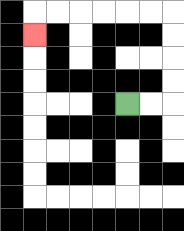{'start': '[5, 4]', 'end': '[1, 1]', 'path_directions': 'R,R,U,U,U,U,L,L,L,L,L,L,D', 'path_coordinates': '[[5, 4], [6, 4], [7, 4], [7, 3], [7, 2], [7, 1], [7, 0], [6, 0], [5, 0], [4, 0], [3, 0], [2, 0], [1, 0], [1, 1]]'}